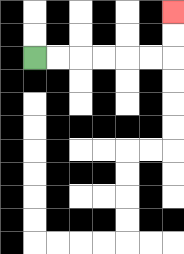{'start': '[1, 2]', 'end': '[7, 0]', 'path_directions': 'R,R,R,R,R,R,U,U', 'path_coordinates': '[[1, 2], [2, 2], [3, 2], [4, 2], [5, 2], [6, 2], [7, 2], [7, 1], [7, 0]]'}